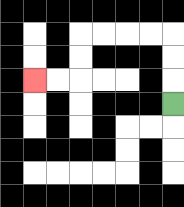{'start': '[7, 4]', 'end': '[1, 3]', 'path_directions': 'U,U,U,L,L,L,L,D,D,L,L', 'path_coordinates': '[[7, 4], [7, 3], [7, 2], [7, 1], [6, 1], [5, 1], [4, 1], [3, 1], [3, 2], [3, 3], [2, 3], [1, 3]]'}